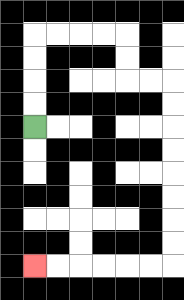{'start': '[1, 5]', 'end': '[1, 11]', 'path_directions': 'U,U,U,U,R,R,R,R,D,D,R,R,D,D,D,D,D,D,D,D,L,L,L,L,L,L', 'path_coordinates': '[[1, 5], [1, 4], [1, 3], [1, 2], [1, 1], [2, 1], [3, 1], [4, 1], [5, 1], [5, 2], [5, 3], [6, 3], [7, 3], [7, 4], [7, 5], [7, 6], [7, 7], [7, 8], [7, 9], [7, 10], [7, 11], [6, 11], [5, 11], [4, 11], [3, 11], [2, 11], [1, 11]]'}